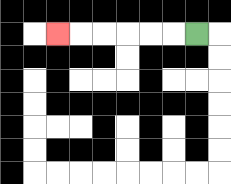{'start': '[8, 1]', 'end': '[2, 1]', 'path_directions': 'L,L,L,L,L,L', 'path_coordinates': '[[8, 1], [7, 1], [6, 1], [5, 1], [4, 1], [3, 1], [2, 1]]'}